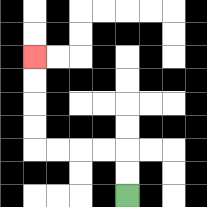{'start': '[5, 8]', 'end': '[1, 2]', 'path_directions': 'U,U,L,L,L,L,U,U,U,U', 'path_coordinates': '[[5, 8], [5, 7], [5, 6], [4, 6], [3, 6], [2, 6], [1, 6], [1, 5], [1, 4], [1, 3], [1, 2]]'}